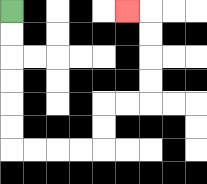{'start': '[0, 0]', 'end': '[5, 0]', 'path_directions': 'D,D,D,D,D,D,R,R,R,R,U,U,R,R,U,U,U,U,L', 'path_coordinates': '[[0, 0], [0, 1], [0, 2], [0, 3], [0, 4], [0, 5], [0, 6], [1, 6], [2, 6], [3, 6], [4, 6], [4, 5], [4, 4], [5, 4], [6, 4], [6, 3], [6, 2], [6, 1], [6, 0], [5, 0]]'}